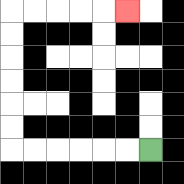{'start': '[6, 6]', 'end': '[5, 0]', 'path_directions': 'L,L,L,L,L,L,U,U,U,U,U,U,R,R,R,R,R', 'path_coordinates': '[[6, 6], [5, 6], [4, 6], [3, 6], [2, 6], [1, 6], [0, 6], [0, 5], [0, 4], [0, 3], [0, 2], [0, 1], [0, 0], [1, 0], [2, 0], [3, 0], [4, 0], [5, 0]]'}